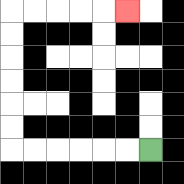{'start': '[6, 6]', 'end': '[5, 0]', 'path_directions': 'L,L,L,L,L,L,U,U,U,U,U,U,R,R,R,R,R', 'path_coordinates': '[[6, 6], [5, 6], [4, 6], [3, 6], [2, 6], [1, 6], [0, 6], [0, 5], [0, 4], [0, 3], [0, 2], [0, 1], [0, 0], [1, 0], [2, 0], [3, 0], [4, 0], [5, 0]]'}